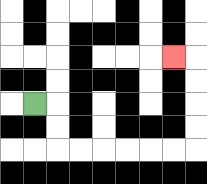{'start': '[1, 4]', 'end': '[7, 2]', 'path_directions': 'R,D,D,R,R,R,R,R,R,U,U,U,U,L', 'path_coordinates': '[[1, 4], [2, 4], [2, 5], [2, 6], [3, 6], [4, 6], [5, 6], [6, 6], [7, 6], [8, 6], [8, 5], [8, 4], [8, 3], [8, 2], [7, 2]]'}